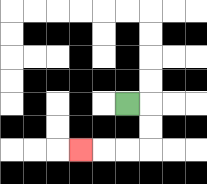{'start': '[5, 4]', 'end': '[3, 6]', 'path_directions': 'R,D,D,L,L,L', 'path_coordinates': '[[5, 4], [6, 4], [6, 5], [6, 6], [5, 6], [4, 6], [3, 6]]'}